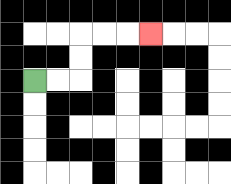{'start': '[1, 3]', 'end': '[6, 1]', 'path_directions': 'R,R,U,U,R,R,R', 'path_coordinates': '[[1, 3], [2, 3], [3, 3], [3, 2], [3, 1], [4, 1], [5, 1], [6, 1]]'}